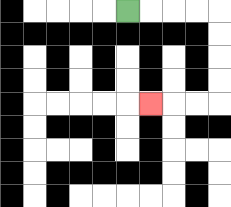{'start': '[5, 0]', 'end': '[6, 4]', 'path_directions': 'R,R,R,R,D,D,D,D,L,L,L', 'path_coordinates': '[[5, 0], [6, 0], [7, 0], [8, 0], [9, 0], [9, 1], [9, 2], [9, 3], [9, 4], [8, 4], [7, 4], [6, 4]]'}